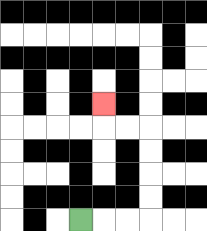{'start': '[3, 9]', 'end': '[4, 4]', 'path_directions': 'R,R,R,U,U,U,U,L,L,U', 'path_coordinates': '[[3, 9], [4, 9], [5, 9], [6, 9], [6, 8], [6, 7], [6, 6], [6, 5], [5, 5], [4, 5], [4, 4]]'}